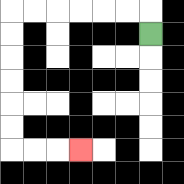{'start': '[6, 1]', 'end': '[3, 6]', 'path_directions': 'U,L,L,L,L,L,L,D,D,D,D,D,D,R,R,R', 'path_coordinates': '[[6, 1], [6, 0], [5, 0], [4, 0], [3, 0], [2, 0], [1, 0], [0, 0], [0, 1], [0, 2], [0, 3], [0, 4], [0, 5], [0, 6], [1, 6], [2, 6], [3, 6]]'}